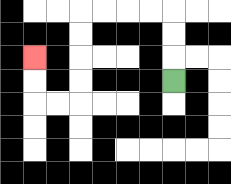{'start': '[7, 3]', 'end': '[1, 2]', 'path_directions': 'U,U,U,L,L,L,L,D,D,D,D,L,L,U,U', 'path_coordinates': '[[7, 3], [7, 2], [7, 1], [7, 0], [6, 0], [5, 0], [4, 0], [3, 0], [3, 1], [3, 2], [3, 3], [3, 4], [2, 4], [1, 4], [1, 3], [1, 2]]'}